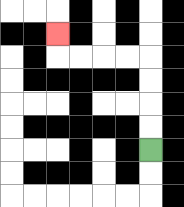{'start': '[6, 6]', 'end': '[2, 1]', 'path_directions': 'U,U,U,U,L,L,L,L,U', 'path_coordinates': '[[6, 6], [6, 5], [6, 4], [6, 3], [6, 2], [5, 2], [4, 2], [3, 2], [2, 2], [2, 1]]'}